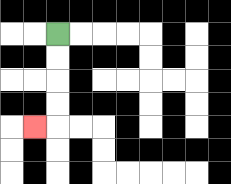{'start': '[2, 1]', 'end': '[1, 5]', 'path_directions': 'D,D,D,D,L', 'path_coordinates': '[[2, 1], [2, 2], [2, 3], [2, 4], [2, 5], [1, 5]]'}